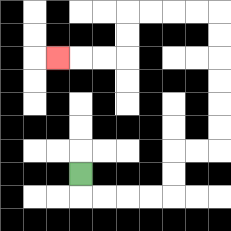{'start': '[3, 7]', 'end': '[2, 2]', 'path_directions': 'D,R,R,R,R,U,U,R,R,U,U,U,U,U,U,L,L,L,L,D,D,L,L,L', 'path_coordinates': '[[3, 7], [3, 8], [4, 8], [5, 8], [6, 8], [7, 8], [7, 7], [7, 6], [8, 6], [9, 6], [9, 5], [9, 4], [9, 3], [9, 2], [9, 1], [9, 0], [8, 0], [7, 0], [6, 0], [5, 0], [5, 1], [5, 2], [4, 2], [3, 2], [2, 2]]'}